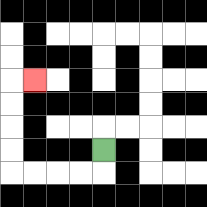{'start': '[4, 6]', 'end': '[1, 3]', 'path_directions': 'D,L,L,L,L,U,U,U,U,R', 'path_coordinates': '[[4, 6], [4, 7], [3, 7], [2, 7], [1, 7], [0, 7], [0, 6], [0, 5], [0, 4], [0, 3], [1, 3]]'}